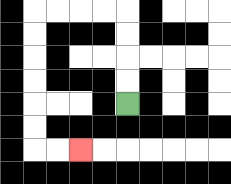{'start': '[5, 4]', 'end': '[3, 6]', 'path_directions': 'U,U,U,U,L,L,L,L,D,D,D,D,D,D,R,R', 'path_coordinates': '[[5, 4], [5, 3], [5, 2], [5, 1], [5, 0], [4, 0], [3, 0], [2, 0], [1, 0], [1, 1], [1, 2], [1, 3], [1, 4], [1, 5], [1, 6], [2, 6], [3, 6]]'}